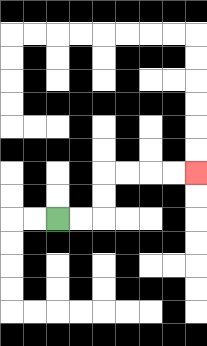{'start': '[2, 9]', 'end': '[8, 7]', 'path_directions': 'R,R,U,U,R,R,R,R', 'path_coordinates': '[[2, 9], [3, 9], [4, 9], [4, 8], [4, 7], [5, 7], [6, 7], [7, 7], [8, 7]]'}